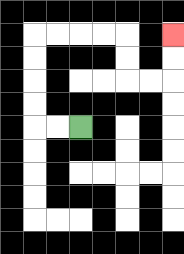{'start': '[3, 5]', 'end': '[7, 1]', 'path_directions': 'L,L,U,U,U,U,R,R,R,R,D,D,R,R,U,U', 'path_coordinates': '[[3, 5], [2, 5], [1, 5], [1, 4], [1, 3], [1, 2], [1, 1], [2, 1], [3, 1], [4, 1], [5, 1], [5, 2], [5, 3], [6, 3], [7, 3], [7, 2], [7, 1]]'}